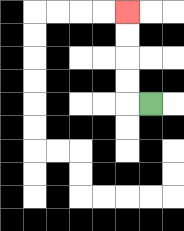{'start': '[6, 4]', 'end': '[5, 0]', 'path_directions': 'L,U,U,U,U', 'path_coordinates': '[[6, 4], [5, 4], [5, 3], [5, 2], [5, 1], [5, 0]]'}